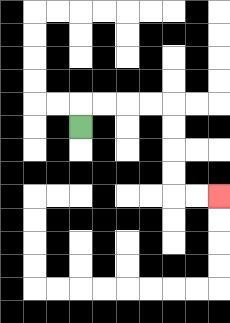{'start': '[3, 5]', 'end': '[9, 8]', 'path_directions': 'U,R,R,R,R,D,D,D,D,R,R', 'path_coordinates': '[[3, 5], [3, 4], [4, 4], [5, 4], [6, 4], [7, 4], [7, 5], [7, 6], [7, 7], [7, 8], [8, 8], [9, 8]]'}